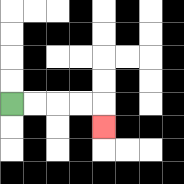{'start': '[0, 4]', 'end': '[4, 5]', 'path_directions': 'R,R,R,R,D', 'path_coordinates': '[[0, 4], [1, 4], [2, 4], [3, 4], [4, 4], [4, 5]]'}